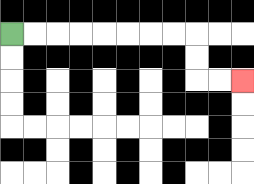{'start': '[0, 1]', 'end': '[10, 3]', 'path_directions': 'R,R,R,R,R,R,R,R,D,D,R,R', 'path_coordinates': '[[0, 1], [1, 1], [2, 1], [3, 1], [4, 1], [5, 1], [6, 1], [7, 1], [8, 1], [8, 2], [8, 3], [9, 3], [10, 3]]'}